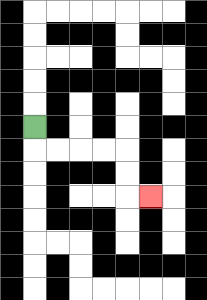{'start': '[1, 5]', 'end': '[6, 8]', 'path_directions': 'D,R,R,R,R,D,D,R', 'path_coordinates': '[[1, 5], [1, 6], [2, 6], [3, 6], [4, 6], [5, 6], [5, 7], [5, 8], [6, 8]]'}